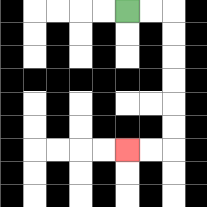{'start': '[5, 0]', 'end': '[5, 6]', 'path_directions': 'R,R,D,D,D,D,D,D,L,L', 'path_coordinates': '[[5, 0], [6, 0], [7, 0], [7, 1], [7, 2], [7, 3], [7, 4], [7, 5], [7, 6], [6, 6], [5, 6]]'}